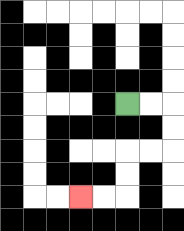{'start': '[5, 4]', 'end': '[3, 8]', 'path_directions': 'R,R,D,D,L,L,D,D,L,L', 'path_coordinates': '[[5, 4], [6, 4], [7, 4], [7, 5], [7, 6], [6, 6], [5, 6], [5, 7], [5, 8], [4, 8], [3, 8]]'}